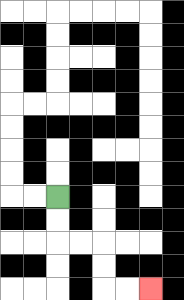{'start': '[2, 8]', 'end': '[6, 12]', 'path_directions': 'D,D,R,R,D,D,R,R', 'path_coordinates': '[[2, 8], [2, 9], [2, 10], [3, 10], [4, 10], [4, 11], [4, 12], [5, 12], [6, 12]]'}